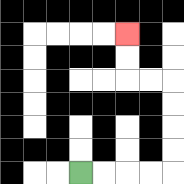{'start': '[3, 7]', 'end': '[5, 1]', 'path_directions': 'R,R,R,R,U,U,U,U,L,L,U,U', 'path_coordinates': '[[3, 7], [4, 7], [5, 7], [6, 7], [7, 7], [7, 6], [7, 5], [7, 4], [7, 3], [6, 3], [5, 3], [5, 2], [5, 1]]'}